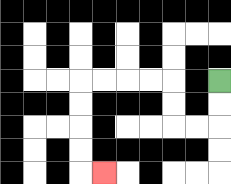{'start': '[9, 3]', 'end': '[4, 7]', 'path_directions': 'D,D,L,L,U,U,L,L,L,L,D,D,D,D,R', 'path_coordinates': '[[9, 3], [9, 4], [9, 5], [8, 5], [7, 5], [7, 4], [7, 3], [6, 3], [5, 3], [4, 3], [3, 3], [3, 4], [3, 5], [3, 6], [3, 7], [4, 7]]'}